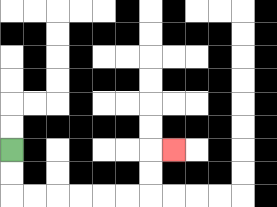{'start': '[0, 6]', 'end': '[7, 6]', 'path_directions': 'D,D,R,R,R,R,R,R,U,U,R', 'path_coordinates': '[[0, 6], [0, 7], [0, 8], [1, 8], [2, 8], [3, 8], [4, 8], [5, 8], [6, 8], [6, 7], [6, 6], [7, 6]]'}